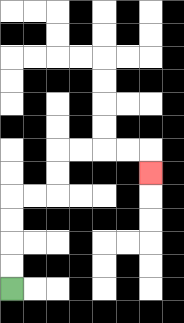{'start': '[0, 12]', 'end': '[6, 7]', 'path_directions': 'U,U,U,U,R,R,U,U,R,R,R,R,D', 'path_coordinates': '[[0, 12], [0, 11], [0, 10], [0, 9], [0, 8], [1, 8], [2, 8], [2, 7], [2, 6], [3, 6], [4, 6], [5, 6], [6, 6], [6, 7]]'}